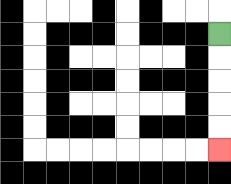{'start': '[9, 1]', 'end': '[9, 6]', 'path_directions': 'D,D,D,D,D', 'path_coordinates': '[[9, 1], [9, 2], [9, 3], [9, 4], [9, 5], [9, 6]]'}